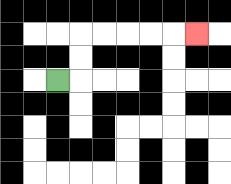{'start': '[2, 3]', 'end': '[8, 1]', 'path_directions': 'R,U,U,R,R,R,R,R', 'path_coordinates': '[[2, 3], [3, 3], [3, 2], [3, 1], [4, 1], [5, 1], [6, 1], [7, 1], [8, 1]]'}